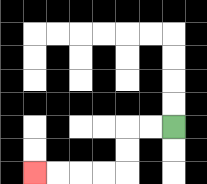{'start': '[7, 5]', 'end': '[1, 7]', 'path_directions': 'L,L,D,D,L,L,L,L', 'path_coordinates': '[[7, 5], [6, 5], [5, 5], [5, 6], [5, 7], [4, 7], [3, 7], [2, 7], [1, 7]]'}